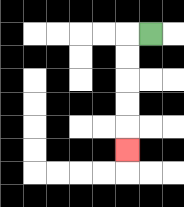{'start': '[6, 1]', 'end': '[5, 6]', 'path_directions': 'L,D,D,D,D,D', 'path_coordinates': '[[6, 1], [5, 1], [5, 2], [5, 3], [5, 4], [5, 5], [5, 6]]'}